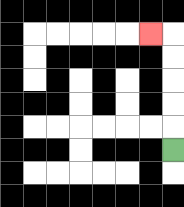{'start': '[7, 6]', 'end': '[6, 1]', 'path_directions': 'U,U,U,U,U,L', 'path_coordinates': '[[7, 6], [7, 5], [7, 4], [7, 3], [7, 2], [7, 1], [6, 1]]'}